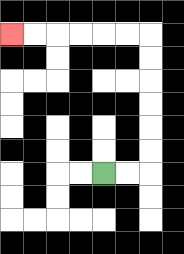{'start': '[4, 7]', 'end': '[0, 1]', 'path_directions': 'R,R,U,U,U,U,U,U,L,L,L,L,L,L', 'path_coordinates': '[[4, 7], [5, 7], [6, 7], [6, 6], [6, 5], [6, 4], [6, 3], [6, 2], [6, 1], [5, 1], [4, 1], [3, 1], [2, 1], [1, 1], [0, 1]]'}